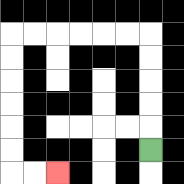{'start': '[6, 6]', 'end': '[2, 7]', 'path_directions': 'U,U,U,U,U,L,L,L,L,L,L,D,D,D,D,D,D,R,R', 'path_coordinates': '[[6, 6], [6, 5], [6, 4], [6, 3], [6, 2], [6, 1], [5, 1], [4, 1], [3, 1], [2, 1], [1, 1], [0, 1], [0, 2], [0, 3], [0, 4], [0, 5], [0, 6], [0, 7], [1, 7], [2, 7]]'}